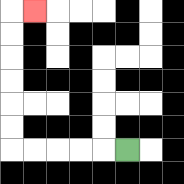{'start': '[5, 6]', 'end': '[1, 0]', 'path_directions': 'L,L,L,L,L,U,U,U,U,U,U,R', 'path_coordinates': '[[5, 6], [4, 6], [3, 6], [2, 6], [1, 6], [0, 6], [0, 5], [0, 4], [0, 3], [0, 2], [0, 1], [0, 0], [1, 0]]'}